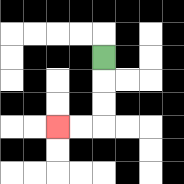{'start': '[4, 2]', 'end': '[2, 5]', 'path_directions': 'D,D,D,L,L', 'path_coordinates': '[[4, 2], [4, 3], [4, 4], [4, 5], [3, 5], [2, 5]]'}